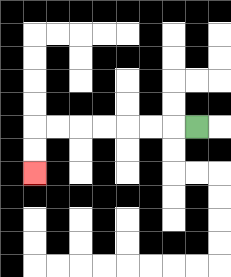{'start': '[8, 5]', 'end': '[1, 7]', 'path_directions': 'L,L,L,L,L,L,L,D,D', 'path_coordinates': '[[8, 5], [7, 5], [6, 5], [5, 5], [4, 5], [3, 5], [2, 5], [1, 5], [1, 6], [1, 7]]'}